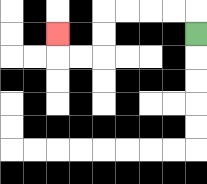{'start': '[8, 1]', 'end': '[2, 1]', 'path_directions': 'U,L,L,L,L,D,D,L,L,U', 'path_coordinates': '[[8, 1], [8, 0], [7, 0], [6, 0], [5, 0], [4, 0], [4, 1], [4, 2], [3, 2], [2, 2], [2, 1]]'}